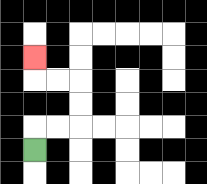{'start': '[1, 6]', 'end': '[1, 2]', 'path_directions': 'U,R,R,U,U,L,L,U', 'path_coordinates': '[[1, 6], [1, 5], [2, 5], [3, 5], [3, 4], [3, 3], [2, 3], [1, 3], [1, 2]]'}